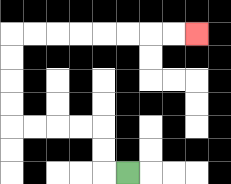{'start': '[5, 7]', 'end': '[8, 1]', 'path_directions': 'L,U,U,L,L,L,L,U,U,U,U,R,R,R,R,R,R,R,R', 'path_coordinates': '[[5, 7], [4, 7], [4, 6], [4, 5], [3, 5], [2, 5], [1, 5], [0, 5], [0, 4], [0, 3], [0, 2], [0, 1], [1, 1], [2, 1], [3, 1], [4, 1], [5, 1], [6, 1], [7, 1], [8, 1]]'}